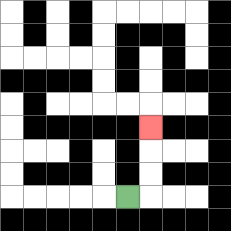{'start': '[5, 8]', 'end': '[6, 5]', 'path_directions': 'R,U,U,U', 'path_coordinates': '[[5, 8], [6, 8], [6, 7], [6, 6], [6, 5]]'}